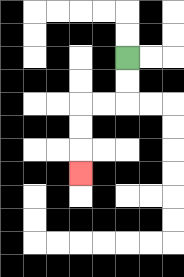{'start': '[5, 2]', 'end': '[3, 7]', 'path_directions': 'D,D,L,L,D,D,D', 'path_coordinates': '[[5, 2], [5, 3], [5, 4], [4, 4], [3, 4], [3, 5], [3, 6], [3, 7]]'}